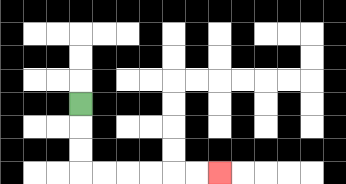{'start': '[3, 4]', 'end': '[9, 7]', 'path_directions': 'D,D,D,R,R,R,R,R,R', 'path_coordinates': '[[3, 4], [3, 5], [3, 6], [3, 7], [4, 7], [5, 7], [6, 7], [7, 7], [8, 7], [9, 7]]'}